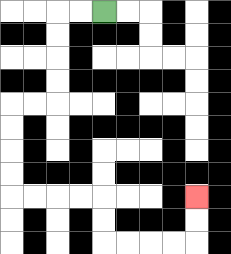{'start': '[4, 0]', 'end': '[8, 8]', 'path_directions': 'L,L,D,D,D,D,L,L,D,D,D,D,R,R,R,R,D,D,R,R,R,R,U,U', 'path_coordinates': '[[4, 0], [3, 0], [2, 0], [2, 1], [2, 2], [2, 3], [2, 4], [1, 4], [0, 4], [0, 5], [0, 6], [0, 7], [0, 8], [1, 8], [2, 8], [3, 8], [4, 8], [4, 9], [4, 10], [5, 10], [6, 10], [7, 10], [8, 10], [8, 9], [8, 8]]'}